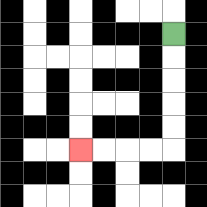{'start': '[7, 1]', 'end': '[3, 6]', 'path_directions': 'D,D,D,D,D,L,L,L,L', 'path_coordinates': '[[7, 1], [7, 2], [7, 3], [7, 4], [7, 5], [7, 6], [6, 6], [5, 6], [4, 6], [3, 6]]'}